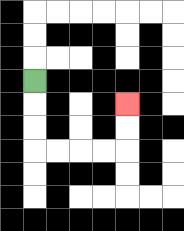{'start': '[1, 3]', 'end': '[5, 4]', 'path_directions': 'D,D,D,R,R,R,R,U,U', 'path_coordinates': '[[1, 3], [1, 4], [1, 5], [1, 6], [2, 6], [3, 6], [4, 6], [5, 6], [5, 5], [5, 4]]'}